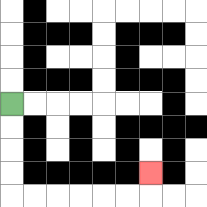{'start': '[0, 4]', 'end': '[6, 7]', 'path_directions': 'D,D,D,D,R,R,R,R,R,R,U', 'path_coordinates': '[[0, 4], [0, 5], [0, 6], [0, 7], [0, 8], [1, 8], [2, 8], [3, 8], [4, 8], [5, 8], [6, 8], [6, 7]]'}